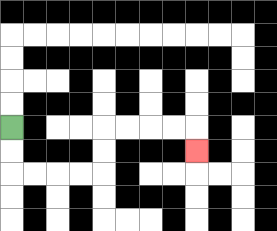{'start': '[0, 5]', 'end': '[8, 6]', 'path_directions': 'D,D,R,R,R,R,U,U,R,R,R,R,D', 'path_coordinates': '[[0, 5], [0, 6], [0, 7], [1, 7], [2, 7], [3, 7], [4, 7], [4, 6], [4, 5], [5, 5], [6, 5], [7, 5], [8, 5], [8, 6]]'}